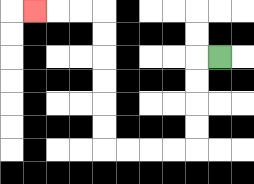{'start': '[9, 2]', 'end': '[1, 0]', 'path_directions': 'L,D,D,D,D,L,L,L,L,U,U,U,U,U,U,L,L,L', 'path_coordinates': '[[9, 2], [8, 2], [8, 3], [8, 4], [8, 5], [8, 6], [7, 6], [6, 6], [5, 6], [4, 6], [4, 5], [4, 4], [4, 3], [4, 2], [4, 1], [4, 0], [3, 0], [2, 0], [1, 0]]'}